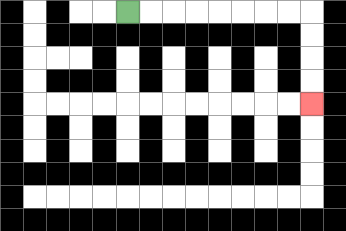{'start': '[5, 0]', 'end': '[13, 4]', 'path_directions': 'R,R,R,R,R,R,R,R,D,D,D,D', 'path_coordinates': '[[5, 0], [6, 0], [7, 0], [8, 0], [9, 0], [10, 0], [11, 0], [12, 0], [13, 0], [13, 1], [13, 2], [13, 3], [13, 4]]'}